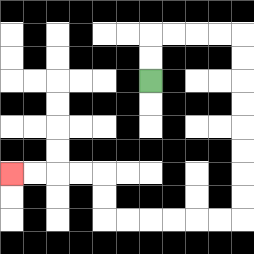{'start': '[6, 3]', 'end': '[0, 7]', 'path_directions': 'U,U,R,R,R,R,D,D,D,D,D,D,D,D,L,L,L,L,L,L,U,U,L,L,L,L', 'path_coordinates': '[[6, 3], [6, 2], [6, 1], [7, 1], [8, 1], [9, 1], [10, 1], [10, 2], [10, 3], [10, 4], [10, 5], [10, 6], [10, 7], [10, 8], [10, 9], [9, 9], [8, 9], [7, 9], [6, 9], [5, 9], [4, 9], [4, 8], [4, 7], [3, 7], [2, 7], [1, 7], [0, 7]]'}